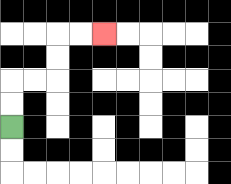{'start': '[0, 5]', 'end': '[4, 1]', 'path_directions': 'U,U,R,R,U,U,R,R', 'path_coordinates': '[[0, 5], [0, 4], [0, 3], [1, 3], [2, 3], [2, 2], [2, 1], [3, 1], [4, 1]]'}